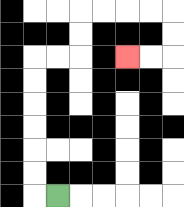{'start': '[2, 8]', 'end': '[5, 2]', 'path_directions': 'L,U,U,U,U,U,U,R,R,U,U,R,R,R,R,D,D,L,L', 'path_coordinates': '[[2, 8], [1, 8], [1, 7], [1, 6], [1, 5], [1, 4], [1, 3], [1, 2], [2, 2], [3, 2], [3, 1], [3, 0], [4, 0], [5, 0], [6, 0], [7, 0], [7, 1], [7, 2], [6, 2], [5, 2]]'}